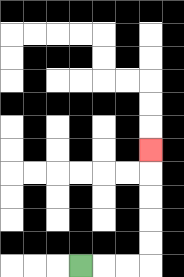{'start': '[3, 11]', 'end': '[6, 6]', 'path_directions': 'R,R,R,U,U,U,U,U', 'path_coordinates': '[[3, 11], [4, 11], [5, 11], [6, 11], [6, 10], [6, 9], [6, 8], [6, 7], [6, 6]]'}